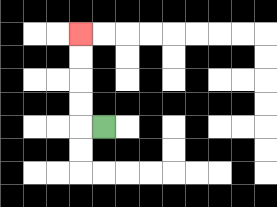{'start': '[4, 5]', 'end': '[3, 1]', 'path_directions': 'L,U,U,U,U', 'path_coordinates': '[[4, 5], [3, 5], [3, 4], [3, 3], [3, 2], [3, 1]]'}